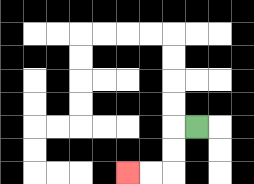{'start': '[8, 5]', 'end': '[5, 7]', 'path_directions': 'L,D,D,L,L', 'path_coordinates': '[[8, 5], [7, 5], [7, 6], [7, 7], [6, 7], [5, 7]]'}